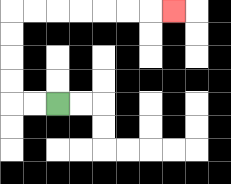{'start': '[2, 4]', 'end': '[7, 0]', 'path_directions': 'L,L,U,U,U,U,R,R,R,R,R,R,R', 'path_coordinates': '[[2, 4], [1, 4], [0, 4], [0, 3], [0, 2], [0, 1], [0, 0], [1, 0], [2, 0], [3, 0], [4, 0], [5, 0], [6, 0], [7, 0]]'}